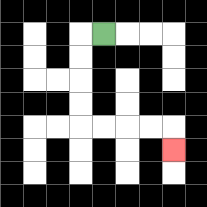{'start': '[4, 1]', 'end': '[7, 6]', 'path_directions': 'L,D,D,D,D,R,R,R,R,D', 'path_coordinates': '[[4, 1], [3, 1], [3, 2], [3, 3], [3, 4], [3, 5], [4, 5], [5, 5], [6, 5], [7, 5], [7, 6]]'}